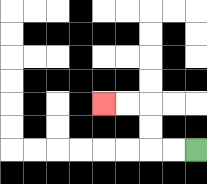{'start': '[8, 6]', 'end': '[4, 4]', 'path_directions': 'L,L,U,U,L,L', 'path_coordinates': '[[8, 6], [7, 6], [6, 6], [6, 5], [6, 4], [5, 4], [4, 4]]'}